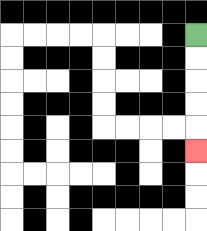{'start': '[8, 1]', 'end': '[8, 6]', 'path_directions': 'D,D,D,D,D', 'path_coordinates': '[[8, 1], [8, 2], [8, 3], [8, 4], [8, 5], [8, 6]]'}